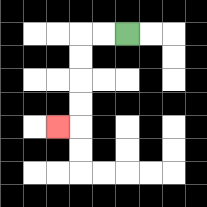{'start': '[5, 1]', 'end': '[2, 5]', 'path_directions': 'L,L,D,D,D,D,L', 'path_coordinates': '[[5, 1], [4, 1], [3, 1], [3, 2], [3, 3], [3, 4], [3, 5], [2, 5]]'}